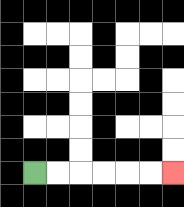{'start': '[1, 7]', 'end': '[7, 7]', 'path_directions': 'R,R,R,R,R,R', 'path_coordinates': '[[1, 7], [2, 7], [3, 7], [4, 7], [5, 7], [6, 7], [7, 7]]'}